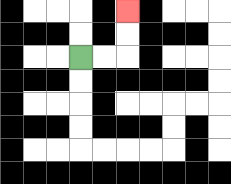{'start': '[3, 2]', 'end': '[5, 0]', 'path_directions': 'R,R,U,U', 'path_coordinates': '[[3, 2], [4, 2], [5, 2], [5, 1], [5, 0]]'}